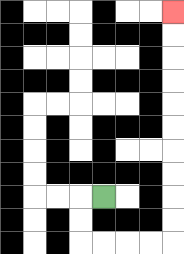{'start': '[4, 8]', 'end': '[7, 0]', 'path_directions': 'L,D,D,R,R,R,R,U,U,U,U,U,U,U,U,U,U', 'path_coordinates': '[[4, 8], [3, 8], [3, 9], [3, 10], [4, 10], [5, 10], [6, 10], [7, 10], [7, 9], [7, 8], [7, 7], [7, 6], [7, 5], [7, 4], [7, 3], [7, 2], [7, 1], [7, 0]]'}